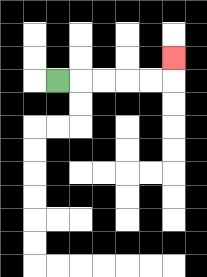{'start': '[2, 3]', 'end': '[7, 2]', 'path_directions': 'R,R,R,R,R,U', 'path_coordinates': '[[2, 3], [3, 3], [4, 3], [5, 3], [6, 3], [7, 3], [7, 2]]'}